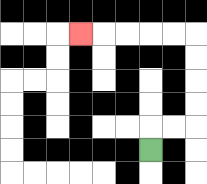{'start': '[6, 6]', 'end': '[3, 1]', 'path_directions': 'U,R,R,U,U,U,U,L,L,L,L,L', 'path_coordinates': '[[6, 6], [6, 5], [7, 5], [8, 5], [8, 4], [8, 3], [8, 2], [8, 1], [7, 1], [6, 1], [5, 1], [4, 1], [3, 1]]'}